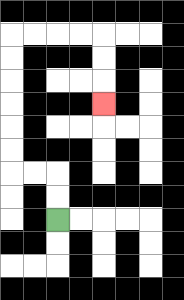{'start': '[2, 9]', 'end': '[4, 4]', 'path_directions': 'U,U,L,L,U,U,U,U,U,U,R,R,R,R,D,D,D', 'path_coordinates': '[[2, 9], [2, 8], [2, 7], [1, 7], [0, 7], [0, 6], [0, 5], [0, 4], [0, 3], [0, 2], [0, 1], [1, 1], [2, 1], [3, 1], [4, 1], [4, 2], [4, 3], [4, 4]]'}